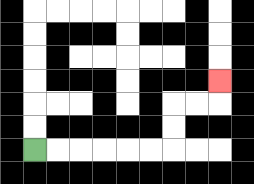{'start': '[1, 6]', 'end': '[9, 3]', 'path_directions': 'R,R,R,R,R,R,U,U,R,R,U', 'path_coordinates': '[[1, 6], [2, 6], [3, 6], [4, 6], [5, 6], [6, 6], [7, 6], [7, 5], [7, 4], [8, 4], [9, 4], [9, 3]]'}